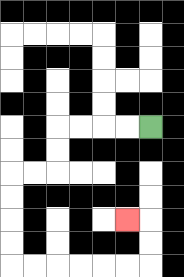{'start': '[6, 5]', 'end': '[5, 9]', 'path_directions': 'L,L,L,L,D,D,L,L,D,D,D,D,R,R,R,R,R,R,U,U,L', 'path_coordinates': '[[6, 5], [5, 5], [4, 5], [3, 5], [2, 5], [2, 6], [2, 7], [1, 7], [0, 7], [0, 8], [0, 9], [0, 10], [0, 11], [1, 11], [2, 11], [3, 11], [4, 11], [5, 11], [6, 11], [6, 10], [6, 9], [5, 9]]'}